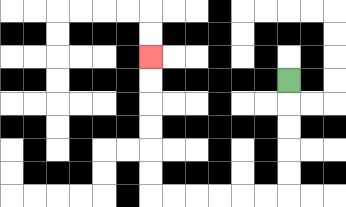{'start': '[12, 3]', 'end': '[6, 2]', 'path_directions': 'D,D,D,D,D,L,L,L,L,L,L,U,U,U,U,U,U', 'path_coordinates': '[[12, 3], [12, 4], [12, 5], [12, 6], [12, 7], [12, 8], [11, 8], [10, 8], [9, 8], [8, 8], [7, 8], [6, 8], [6, 7], [6, 6], [6, 5], [6, 4], [6, 3], [6, 2]]'}